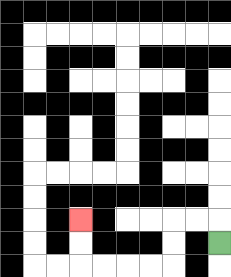{'start': '[9, 10]', 'end': '[3, 9]', 'path_directions': 'U,L,L,D,D,L,L,L,L,U,U', 'path_coordinates': '[[9, 10], [9, 9], [8, 9], [7, 9], [7, 10], [7, 11], [6, 11], [5, 11], [4, 11], [3, 11], [3, 10], [3, 9]]'}